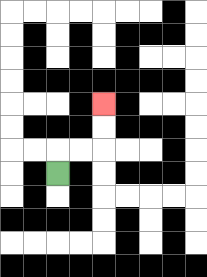{'start': '[2, 7]', 'end': '[4, 4]', 'path_directions': 'U,R,R,U,U', 'path_coordinates': '[[2, 7], [2, 6], [3, 6], [4, 6], [4, 5], [4, 4]]'}